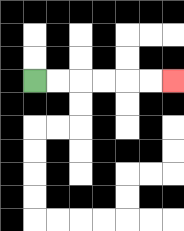{'start': '[1, 3]', 'end': '[7, 3]', 'path_directions': 'R,R,R,R,R,R', 'path_coordinates': '[[1, 3], [2, 3], [3, 3], [4, 3], [5, 3], [6, 3], [7, 3]]'}